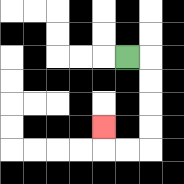{'start': '[5, 2]', 'end': '[4, 5]', 'path_directions': 'R,D,D,D,D,L,L,U', 'path_coordinates': '[[5, 2], [6, 2], [6, 3], [6, 4], [6, 5], [6, 6], [5, 6], [4, 6], [4, 5]]'}